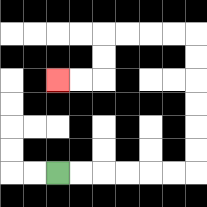{'start': '[2, 7]', 'end': '[2, 3]', 'path_directions': 'R,R,R,R,R,R,U,U,U,U,U,U,L,L,L,L,D,D,L,L', 'path_coordinates': '[[2, 7], [3, 7], [4, 7], [5, 7], [6, 7], [7, 7], [8, 7], [8, 6], [8, 5], [8, 4], [8, 3], [8, 2], [8, 1], [7, 1], [6, 1], [5, 1], [4, 1], [4, 2], [4, 3], [3, 3], [2, 3]]'}